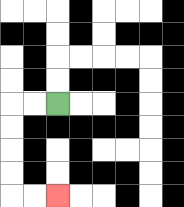{'start': '[2, 4]', 'end': '[2, 8]', 'path_directions': 'L,L,D,D,D,D,R,R', 'path_coordinates': '[[2, 4], [1, 4], [0, 4], [0, 5], [0, 6], [0, 7], [0, 8], [1, 8], [2, 8]]'}